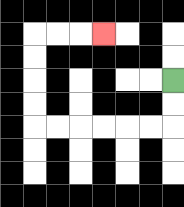{'start': '[7, 3]', 'end': '[4, 1]', 'path_directions': 'D,D,L,L,L,L,L,L,U,U,U,U,R,R,R', 'path_coordinates': '[[7, 3], [7, 4], [7, 5], [6, 5], [5, 5], [4, 5], [3, 5], [2, 5], [1, 5], [1, 4], [1, 3], [1, 2], [1, 1], [2, 1], [3, 1], [4, 1]]'}